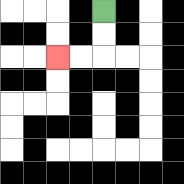{'start': '[4, 0]', 'end': '[2, 2]', 'path_directions': 'D,D,L,L', 'path_coordinates': '[[4, 0], [4, 1], [4, 2], [3, 2], [2, 2]]'}